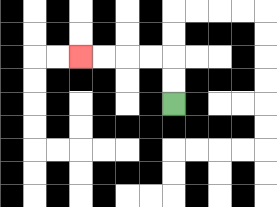{'start': '[7, 4]', 'end': '[3, 2]', 'path_directions': 'U,U,L,L,L,L', 'path_coordinates': '[[7, 4], [7, 3], [7, 2], [6, 2], [5, 2], [4, 2], [3, 2]]'}